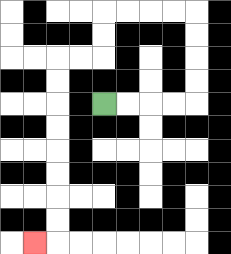{'start': '[4, 4]', 'end': '[1, 10]', 'path_directions': 'R,R,R,R,U,U,U,U,L,L,L,L,D,D,L,L,D,D,D,D,D,D,D,D,L', 'path_coordinates': '[[4, 4], [5, 4], [6, 4], [7, 4], [8, 4], [8, 3], [8, 2], [8, 1], [8, 0], [7, 0], [6, 0], [5, 0], [4, 0], [4, 1], [4, 2], [3, 2], [2, 2], [2, 3], [2, 4], [2, 5], [2, 6], [2, 7], [2, 8], [2, 9], [2, 10], [1, 10]]'}